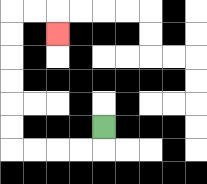{'start': '[4, 5]', 'end': '[2, 1]', 'path_directions': 'D,L,L,L,L,U,U,U,U,U,U,R,R,D', 'path_coordinates': '[[4, 5], [4, 6], [3, 6], [2, 6], [1, 6], [0, 6], [0, 5], [0, 4], [0, 3], [0, 2], [0, 1], [0, 0], [1, 0], [2, 0], [2, 1]]'}